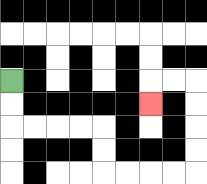{'start': '[0, 3]', 'end': '[6, 4]', 'path_directions': 'D,D,R,R,R,R,D,D,R,R,R,R,U,U,U,U,L,L,D', 'path_coordinates': '[[0, 3], [0, 4], [0, 5], [1, 5], [2, 5], [3, 5], [4, 5], [4, 6], [4, 7], [5, 7], [6, 7], [7, 7], [8, 7], [8, 6], [8, 5], [8, 4], [8, 3], [7, 3], [6, 3], [6, 4]]'}